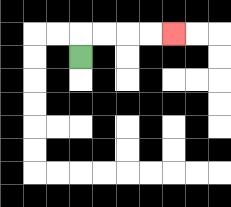{'start': '[3, 2]', 'end': '[7, 1]', 'path_directions': 'U,R,R,R,R', 'path_coordinates': '[[3, 2], [3, 1], [4, 1], [5, 1], [6, 1], [7, 1]]'}